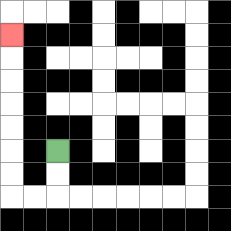{'start': '[2, 6]', 'end': '[0, 1]', 'path_directions': 'D,D,L,L,U,U,U,U,U,U,U', 'path_coordinates': '[[2, 6], [2, 7], [2, 8], [1, 8], [0, 8], [0, 7], [0, 6], [0, 5], [0, 4], [0, 3], [0, 2], [0, 1]]'}